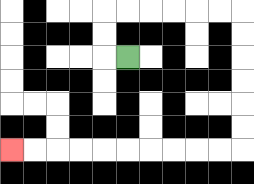{'start': '[5, 2]', 'end': '[0, 6]', 'path_directions': 'L,U,U,R,R,R,R,R,R,D,D,D,D,D,D,L,L,L,L,L,L,L,L,L,L', 'path_coordinates': '[[5, 2], [4, 2], [4, 1], [4, 0], [5, 0], [6, 0], [7, 0], [8, 0], [9, 0], [10, 0], [10, 1], [10, 2], [10, 3], [10, 4], [10, 5], [10, 6], [9, 6], [8, 6], [7, 6], [6, 6], [5, 6], [4, 6], [3, 6], [2, 6], [1, 6], [0, 6]]'}